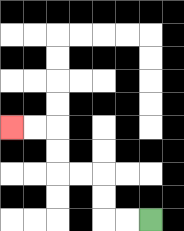{'start': '[6, 9]', 'end': '[0, 5]', 'path_directions': 'L,L,U,U,L,L,U,U,L,L', 'path_coordinates': '[[6, 9], [5, 9], [4, 9], [4, 8], [4, 7], [3, 7], [2, 7], [2, 6], [2, 5], [1, 5], [0, 5]]'}